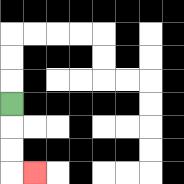{'start': '[0, 4]', 'end': '[1, 7]', 'path_directions': 'D,D,D,R', 'path_coordinates': '[[0, 4], [0, 5], [0, 6], [0, 7], [1, 7]]'}